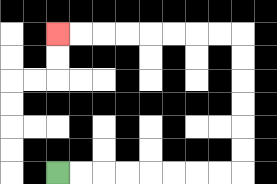{'start': '[2, 7]', 'end': '[2, 1]', 'path_directions': 'R,R,R,R,R,R,R,R,U,U,U,U,U,U,L,L,L,L,L,L,L,L', 'path_coordinates': '[[2, 7], [3, 7], [4, 7], [5, 7], [6, 7], [7, 7], [8, 7], [9, 7], [10, 7], [10, 6], [10, 5], [10, 4], [10, 3], [10, 2], [10, 1], [9, 1], [8, 1], [7, 1], [6, 1], [5, 1], [4, 1], [3, 1], [2, 1]]'}